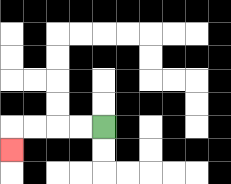{'start': '[4, 5]', 'end': '[0, 6]', 'path_directions': 'L,L,L,L,D', 'path_coordinates': '[[4, 5], [3, 5], [2, 5], [1, 5], [0, 5], [0, 6]]'}